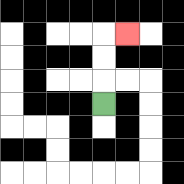{'start': '[4, 4]', 'end': '[5, 1]', 'path_directions': 'U,U,U,R', 'path_coordinates': '[[4, 4], [4, 3], [4, 2], [4, 1], [5, 1]]'}